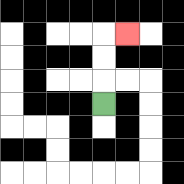{'start': '[4, 4]', 'end': '[5, 1]', 'path_directions': 'U,U,U,R', 'path_coordinates': '[[4, 4], [4, 3], [4, 2], [4, 1], [5, 1]]'}